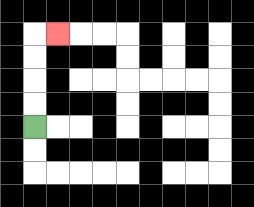{'start': '[1, 5]', 'end': '[2, 1]', 'path_directions': 'U,U,U,U,R', 'path_coordinates': '[[1, 5], [1, 4], [1, 3], [1, 2], [1, 1], [2, 1]]'}